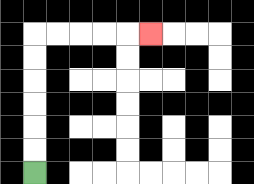{'start': '[1, 7]', 'end': '[6, 1]', 'path_directions': 'U,U,U,U,U,U,R,R,R,R,R', 'path_coordinates': '[[1, 7], [1, 6], [1, 5], [1, 4], [1, 3], [1, 2], [1, 1], [2, 1], [3, 1], [4, 1], [5, 1], [6, 1]]'}